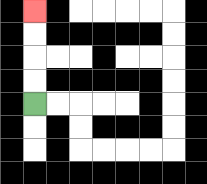{'start': '[1, 4]', 'end': '[1, 0]', 'path_directions': 'U,U,U,U', 'path_coordinates': '[[1, 4], [1, 3], [1, 2], [1, 1], [1, 0]]'}